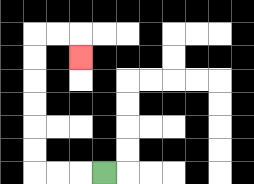{'start': '[4, 7]', 'end': '[3, 2]', 'path_directions': 'L,L,L,U,U,U,U,U,U,R,R,D', 'path_coordinates': '[[4, 7], [3, 7], [2, 7], [1, 7], [1, 6], [1, 5], [1, 4], [1, 3], [1, 2], [1, 1], [2, 1], [3, 1], [3, 2]]'}